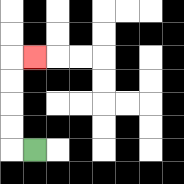{'start': '[1, 6]', 'end': '[1, 2]', 'path_directions': 'L,U,U,U,U,R', 'path_coordinates': '[[1, 6], [0, 6], [0, 5], [0, 4], [0, 3], [0, 2], [1, 2]]'}